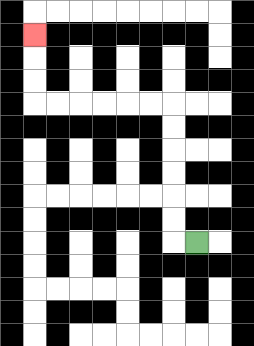{'start': '[8, 10]', 'end': '[1, 1]', 'path_directions': 'L,U,U,U,U,U,U,L,L,L,L,L,L,U,U,U', 'path_coordinates': '[[8, 10], [7, 10], [7, 9], [7, 8], [7, 7], [7, 6], [7, 5], [7, 4], [6, 4], [5, 4], [4, 4], [3, 4], [2, 4], [1, 4], [1, 3], [1, 2], [1, 1]]'}